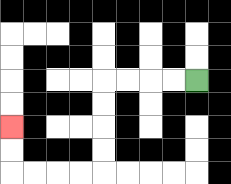{'start': '[8, 3]', 'end': '[0, 5]', 'path_directions': 'L,L,L,L,D,D,D,D,L,L,L,L,U,U', 'path_coordinates': '[[8, 3], [7, 3], [6, 3], [5, 3], [4, 3], [4, 4], [4, 5], [4, 6], [4, 7], [3, 7], [2, 7], [1, 7], [0, 7], [0, 6], [0, 5]]'}